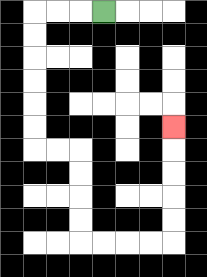{'start': '[4, 0]', 'end': '[7, 5]', 'path_directions': 'L,L,L,D,D,D,D,D,D,R,R,D,D,D,D,R,R,R,R,U,U,U,U,U', 'path_coordinates': '[[4, 0], [3, 0], [2, 0], [1, 0], [1, 1], [1, 2], [1, 3], [1, 4], [1, 5], [1, 6], [2, 6], [3, 6], [3, 7], [3, 8], [3, 9], [3, 10], [4, 10], [5, 10], [6, 10], [7, 10], [7, 9], [7, 8], [7, 7], [7, 6], [7, 5]]'}